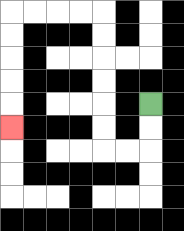{'start': '[6, 4]', 'end': '[0, 5]', 'path_directions': 'D,D,L,L,U,U,U,U,U,U,L,L,L,L,D,D,D,D,D', 'path_coordinates': '[[6, 4], [6, 5], [6, 6], [5, 6], [4, 6], [4, 5], [4, 4], [4, 3], [4, 2], [4, 1], [4, 0], [3, 0], [2, 0], [1, 0], [0, 0], [0, 1], [0, 2], [0, 3], [0, 4], [0, 5]]'}